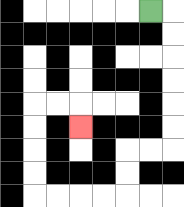{'start': '[6, 0]', 'end': '[3, 5]', 'path_directions': 'R,D,D,D,D,D,D,L,L,D,D,L,L,L,L,U,U,U,U,R,R,D', 'path_coordinates': '[[6, 0], [7, 0], [7, 1], [7, 2], [7, 3], [7, 4], [7, 5], [7, 6], [6, 6], [5, 6], [5, 7], [5, 8], [4, 8], [3, 8], [2, 8], [1, 8], [1, 7], [1, 6], [1, 5], [1, 4], [2, 4], [3, 4], [3, 5]]'}